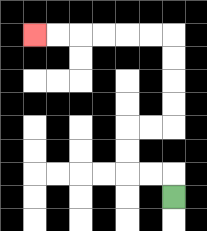{'start': '[7, 8]', 'end': '[1, 1]', 'path_directions': 'U,L,L,U,U,R,R,U,U,U,U,L,L,L,L,L,L', 'path_coordinates': '[[7, 8], [7, 7], [6, 7], [5, 7], [5, 6], [5, 5], [6, 5], [7, 5], [7, 4], [7, 3], [7, 2], [7, 1], [6, 1], [5, 1], [4, 1], [3, 1], [2, 1], [1, 1]]'}